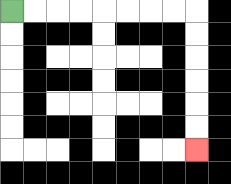{'start': '[0, 0]', 'end': '[8, 6]', 'path_directions': 'R,R,R,R,R,R,R,R,D,D,D,D,D,D', 'path_coordinates': '[[0, 0], [1, 0], [2, 0], [3, 0], [4, 0], [5, 0], [6, 0], [7, 0], [8, 0], [8, 1], [8, 2], [8, 3], [8, 4], [8, 5], [8, 6]]'}